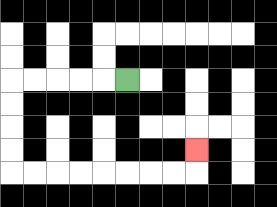{'start': '[5, 3]', 'end': '[8, 6]', 'path_directions': 'L,L,L,L,L,D,D,D,D,R,R,R,R,R,R,R,R,U', 'path_coordinates': '[[5, 3], [4, 3], [3, 3], [2, 3], [1, 3], [0, 3], [0, 4], [0, 5], [0, 6], [0, 7], [1, 7], [2, 7], [3, 7], [4, 7], [5, 7], [6, 7], [7, 7], [8, 7], [8, 6]]'}